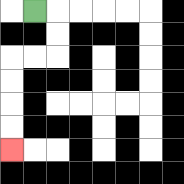{'start': '[1, 0]', 'end': '[0, 6]', 'path_directions': 'R,D,D,L,L,D,D,D,D', 'path_coordinates': '[[1, 0], [2, 0], [2, 1], [2, 2], [1, 2], [0, 2], [0, 3], [0, 4], [0, 5], [0, 6]]'}